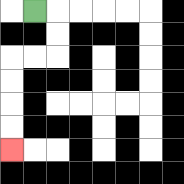{'start': '[1, 0]', 'end': '[0, 6]', 'path_directions': 'R,D,D,L,L,D,D,D,D', 'path_coordinates': '[[1, 0], [2, 0], [2, 1], [2, 2], [1, 2], [0, 2], [0, 3], [0, 4], [0, 5], [0, 6]]'}